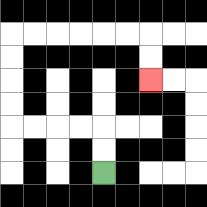{'start': '[4, 7]', 'end': '[6, 3]', 'path_directions': 'U,U,L,L,L,L,U,U,U,U,R,R,R,R,R,R,D,D', 'path_coordinates': '[[4, 7], [4, 6], [4, 5], [3, 5], [2, 5], [1, 5], [0, 5], [0, 4], [0, 3], [0, 2], [0, 1], [1, 1], [2, 1], [3, 1], [4, 1], [5, 1], [6, 1], [6, 2], [6, 3]]'}